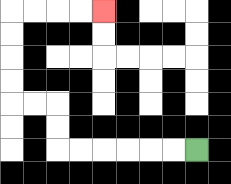{'start': '[8, 6]', 'end': '[4, 0]', 'path_directions': 'L,L,L,L,L,L,U,U,L,L,U,U,U,U,R,R,R,R', 'path_coordinates': '[[8, 6], [7, 6], [6, 6], [5, 6], [4, 6], [3, 6], [2, 6], [2, 5], [2, 4], [1, 4], [0, 4], [0, 3], [0, 2], [0, 1], [0, 0], [1, 0], [2, 0], [3, 0], [4, 0]]'}